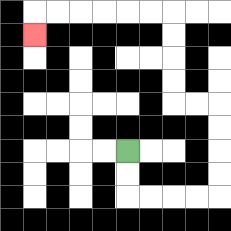{'start': '[5, 6]', 'end': '[1, 1]', 'path_directions': 'D,D,R,R,R,R,U,U,U,U,L,L,U,U,U,U,L,L,L,L,L,L,D', 'path_coordinates': '[[5, 6], [5, 7], [5, 8], [6, 8], [7, 8], [8, 8], [9, 8], [9, 7], [9, 6], [9, 5], [9, 4], [8, 4], [7, 4], [7, 3], [7, 2], [7, 1], [7, 0], [6, 0], [5, 0], [4, 0], [3, 0], [2, 0], [1, 0], [1, 1]]'}